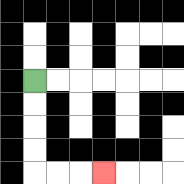{'start': '[1, 3]', 'end': '[4, 7]', 'path_directions': 'D,D,D,D,R,R,R', 'path_coordinates': '[[1, 3], [1, 4], [1, 5], [1, 6], [1, 7], [2, 7], [3, 7], [4, 7]]'}